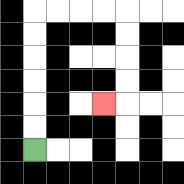{'start': '[1, 6]', 'end': '[4, 4]', 'path_directions': 'U,U,U,U,U,U,R,R,R,R,D,D,D,D,L', 'path_coordinates': '[[1, 6], [1, 5], [1, 4], [1, 3], [1, 2], [1, 1], [1, 0], [2, 0], [3, 0], [4, 0], [5, 0], [5, 1], [5, 2], [5, 3], [5, 4], [4, 4]]'}